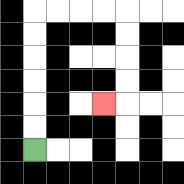{'start': '[1, 6]', 'end': '[4, 4]', 'path_directions': 'U,U,U,U,U,U,R,R,R,R,D,D,D,D,L', 'path_coordinates': '[[1, 6], [1, 5], [1, 4], [1, 3], [1, 2], [1, 1], [1, 0], [2, 0], [3, 0], [4, 0], [5, 0], [5, 1], [5, 2], [5, 3], [5, 4], [4, 4]]'}